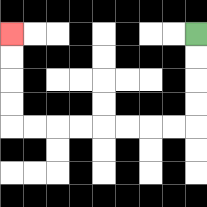{'start': '[8, 1]', 'end': '[0, 1]', 'path_directions': 'D,D,D,D,L,L,L,L,L,L,L,L,U,U,U,U', 'path_coordinates': '[[8, 1], [8, 2], [8, 3], [8, 4], [8, 5], [7, 5], [6, 5], [5, 5], [4, 5], [3, 5], [2, 5], [1, 5], [0, 5], [0, 4], [0, 3], [0, 2], [0, 1]]'}